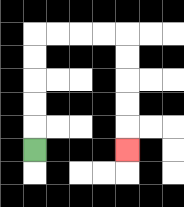{'start': '[1, 6]', 'end': '[5, 6]', 'path_directions': 'U,U,U,U,U,R,R,R,R,D,D,D,D,D', 'path_coordinates': '[[1, 6], [1, 5], [1, 4], [1, 3], [1, 2], [1, 1], [2, 1], [3, 1], [4, 1], [5, 1], [5, 2], [5, 3], [5, 4], [5, 5], [5, 6]]'}